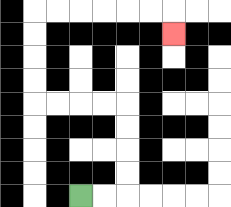{'start': '[3, 8]', 'end': '[7, 1]', 'path_directions': 'R,R,U,U,U,U,L,L,L,L,U,U,U,U,R,R,R,R,R,R,D', 'path_coordinates': '[[3, 8], [4, 8], [5, 8], [5, 7], [5, 6], [5, 5], [5, 4], [4, 4], [3, 4], [2, 4], [1, 4], [1, 3], [1, 2], [1, 1], [1, 0], [2, 0], [3, 0], [4, 0], [5, 0], [6, 0], [7, 0], [7, 1]]'}